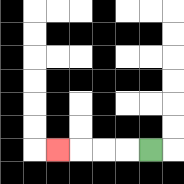{'start': '[6, 6]', 'end': '[2, 6]', 'path_directions': 'L,L,L,L', 'path_coordinates': '[[6, 6], [5, 6], [4, 6], [3, 6], [2, 6]]'}